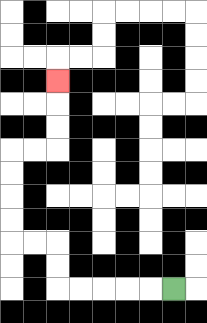{'start': '[7, 12]', 'end': '[2, 3]', 'path_directions': 'L,L,L,L,L,U,U,L,L,U,U,U,U,R,R,U,U,U', 'path_coordinates': '[[7, 12], [6, 12], [5, 12], [4, 12], [3, 12], [2, 12], [2, 11], [2, 10], [1, 10], [0, 10], [0, 9], [0, 8], [0, 7], [0, 6], [1, 6], [2, 6], [2, 5], [2, 4], [2, 3]]'}